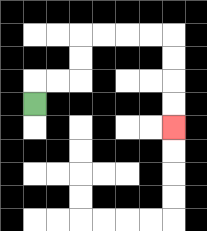{'start': '[1, 4]', 'end': '[7, 5]', 'path_directions': 'U,R,R,U,U,R,R,R,R,D,D,D,D', 'path_coordinates': '[[1, 4], [1, 3], [2, 3], [3, 3], [3, 2], [3, 1], [4, 1], [5, 1], [6, 1], [7, 1], [7, 2], [7, 3], [7, 4], [7, 5]]'}